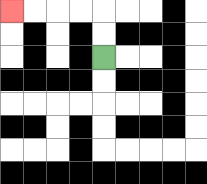{'start': '[4, 2]', 'end': '[0, 0]', 'path_directions': 'U,U,L,L,L,L', 'path_coordinates': '[[4, 2], [4, 1], [4, 0], [3, 0], [2, 0], [1, 0], [0, 0]]'}